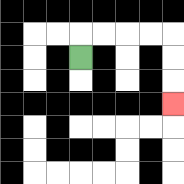{'start': '[3, 2]', 'end': '[7, 4]', 'path_directions': 'U,R,R,R,R,D,D,D', 'path_coordinates': '[[3, 2], [3, 1], [4, 1], [5, 1], [6, 1], [7, 1], [7, 2], [7, 3], [7, 4]]'}